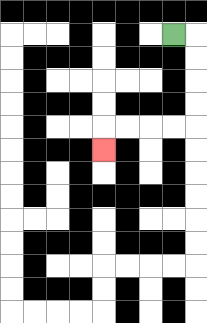{'start': '[7, 1]', 'end': '[4, 6]', 'path_directions': 'R,D,D,D,D,L,L,L,L,D', 'path_coordinates': '[[7, 1], [8, 1], [8, 2], [8, 3], [8, 4], [8, 5], [7, 5], [6, 5], [5, 5], [4, 5], [4, 6]]'}